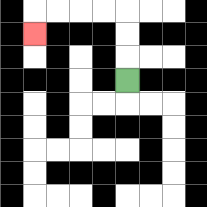{'start': '[5, 3]', 'end': '[1, 1]', 'path_directions': 'U,U,U,L,L,L,L,D', 'path_coordinates': '[[5, 3], [5, 2], [5, 1], [5, 0], [4, 0], [3, 0], [2, 0], [1, 0], [1, 1]]'}